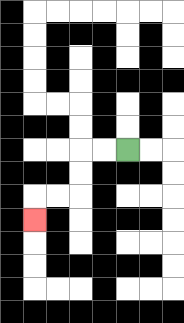{'start': '[5, 6]', 'end': '[1, 9]', 'path_directions': 'L,L,D,D,L,L,D', 'path_coordinates': '[[5, 6], [4, 6], [3, 6], [3, 7], [3, 8], [2, 8], [1, 8], [1, 9]]'}